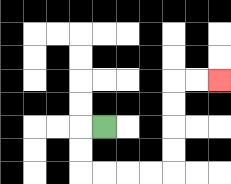{'start': '[4, 5]', 'end': '[9, 3]', 'path_directions': 'L,D,D,R,R,R,R,U,U,U,U,R,R', 'path_coordinates': '[[4, 5], [3, 5], [3, 6], [3, 7], [4, 7], [5, 7], [6, 7], [7, 7], [7, 6], [7, 5], [7, 4], [7, 3], [8, 3], [9, 3]]'}